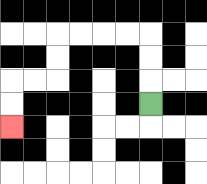{'start': '[6, 4]', 'end': '[0, 5]', 'path_directions': 'U,U,U,L,L,L,L,D,D,L,L,D,D', 'path_coordinates': '[[6, 4], [6, 3], [6, 2], [6, 1], [5, 1], [4, 1], [3, 1], [2, 1], [2, 2], [2, 3], [1, 3], [0, 3], [0, 4], [0, 5]]'}